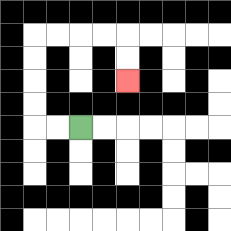{'start': '[3, 5]', 'end': '[5, 3]', 'path_directions': 'L,L,U,U,U,U,R,R,R,R,D,D', 'path_coordinates': '[[3, 5], [2, 5], [1, 5], [1, 4], [1, 3], [1, 2], [1, 1], [2, 1], [3, 1], [4, 1], [5, 1], [5, 2], [5, 3]]'}